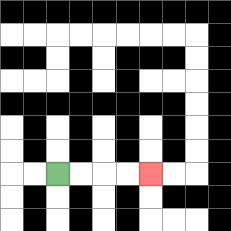{'start': '[2, 7]', 'end': '[6, 7]', 'path_directions': 'R,R,R,R', 'path_coordinates': '[[2, 7], [3, 7], [4, 7], [5, 7], [6, 7]]'}